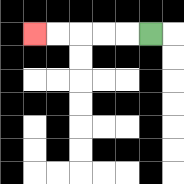{'start': '[6, 1]', 'end': '[1, 1]', 'path_directions': 'L,L,L,L,L', 'path_coordinates': '[[6, 1], [5, 1], [4, 1], [3, 1], [2, 1], [1, 1]]'}